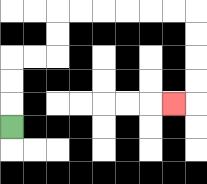{'start': '[0, 5]', 'end': '[7, 4]', 'path_directions': 'U,U,U,R,R,U,U,R,R,R,R,R,R,D,D,D,D,L', 'path_coordinates': '[[0, 5], [0, 4], [0, 3], [0, 2], [1, 2], [2, 2], [2, 1], [2, 0], [3, 0], [4, 0], [5, 0], [6, 0], [7, 0], [8, 0], [8, 1], [8, 2], [8, 3], [8, 4], [7, 4]]'}